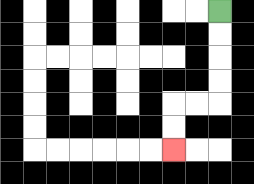{'start': '[9, 0]', 'end': '[7, 6]', 'path_directions': 'D,D,D,D,L,L,D,D', 'path_coordinates': '[[9, 0], [9, 1], [9, 2], [9, 3], [9, 4], [8, 4], [7, 4], [7, 5], [7, 6]]'}